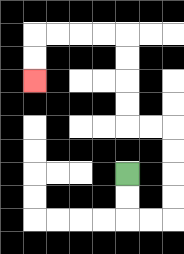{'start': '[5, 7]', 'end': '[1, 3]', 'path_directions': 'D,D,R,R,U,U,U,U,L,L,U,U,U,U,L,L,L,L,D,D', 'path_coordinates': '[[5, 7], [5, 8], [5, 9], [6, 9], [7, 9], [7, 8], [7, 7], [7, 6], [7, 5], [6, 5], [5, 5], [5, 4], [5, 3], [5, 2], [5, 1], [4, 1], [3, 1], [2, 1], [1, 1], [1, 2], [1, 3]]'}